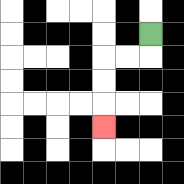{'start': '[6, 1]', 'end': '[4, 5]', 'path_directions': 'D,L,L,D,D,D', 'path_coordinates': '[[6, 1], [6, 2], [5, 2], [4, 2], [4, 3], [4, 4], [4, 5]]'}